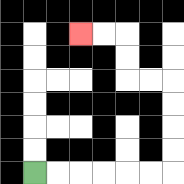{'start': '[1, 7]', 'end': '[3, 1]', 'path_directions': 'R,R,R,R,R,R,U,U,U,U,L,L,U,U,L,L', 'path_coordinates': '[[1, 7], [2, 7], [3, 7], [4, 7], [5, 7], [6, 7], [7, 7], [7, 6], [7, 5], [7, 4], [7, 3], [6, 3], [5, 3], [5, 2], [5, 1], [4, 1], [3, 1]]'}